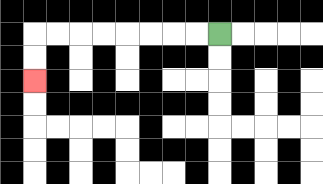{'start': '[9, 1]', 'end': '[1, 3]', 'path_directions': 'L,L,L,L,L,L,L,L,D,D', 'path_coordinates': '[[9, 1], [8, 1], [7, 1], [6, 1], [5, 1], [4, 1], [3, 1], [2, 1], [1, 1], [1, 2], [1, 3]]'}